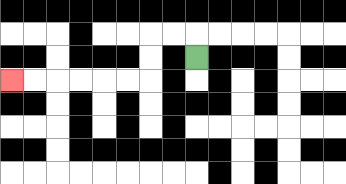{'start': '[8, 2]', 'end': '[0, 3]', 'path_directions': 'U,L,L,D,D,L,L,L,L,L,L', 'path_coordinates': '[[8, 2], [8, 1], [7, 1], [6, 1], [6, 2], [6, 3], [5, 3], [4, 3], [3, 3], [2, 3], [1, 3], [0, 3]]'}